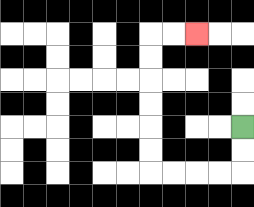{'start': '[10, 5]', 'end': '[8, 1]', 'path_directions': 'D,D,L,L,L,L,U,U,U,U,U,U,R,R', 'path_coordinates': '[[10, 5], [10, 6], [10, 7], [9, 7], [8, 7], [7, 7], [6, 7], [6, 6], [6, 5], [6, 4], [6, 3], [6, 2], [6, 1], [7, 1], [8, 1]]'}